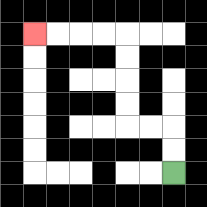{'start': '[7, 7]', 'end': '[1, 1]', 'path_directions': 'U,U,L,L,U,U,U,U,L,L,L,L', 'path_coordinates': '[[7, 7], [7, 6], [7, 5], [6, 5], [5, 5], [5, 4], [5, 3], [5, 2], [5, 1], [4, 1], [3, 1], [2, 1], [1, 1]]'}